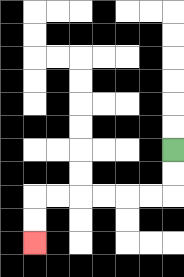{'start': '[7, 6]', 'end': '[1, 10]', 'path_directions': 'D,D,L,L,L,L,L,L,D,D', 'path_coordinates': '[[7, 6], [7, 7], [7, 8], [6, 8], [5, 8], [4, 8], [3, 8], [2, 8], [1, 8], [1, 9], [1, 10]]'}